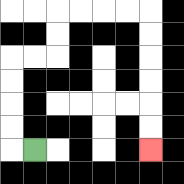{'start': '[1, 6]', 'end': '[6, 6]', 'path_directions': 'L,U,U,U,U,R,R,U,U,R,R,R,R,D,D,D,D,D,D', 'path_coordinates': '[[1, 6], [0, 6], [0, 5], [0, 4], [0, 3], [0, 2], [1, 2], [2, 2], [2, 1], [2, 0], [3, 0], [4, 0], [5, 0], [6, 0], [6, 1], [6, 2], [6, 3], [6, 4], [6, 5], [6, 6]]'}